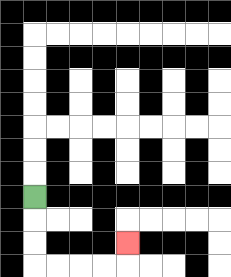{'start': '[1, 8]', 'end': '[5, 10]', 'path_directions': 'D,D,D,R,R,R,R,U', 'path_coordinates': '[[1, 8], [1, 9], [1, 10], [1, 11], [2, 11], [3, 11], [4, 11], [5, 11], [5, 10]]'}